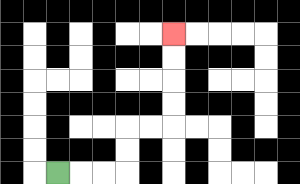{'start': '[2, 7]', 'end': '[7, 1]', 'path_directions': 'R,R,R,U,U,R,R,U,U,U,U', 'path_coordinates': '[[2, 7], [3, 7], [4, 7], [5, 7], [5, 6], [5, 5], [6, 5], [7, 5], [7, 4], [7, 3], [7, 2], [7, 1]]'}